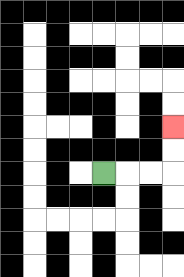{'start': '[4, 7]', 'end': '[7, 5]', 'path_directions': 'R,R,R,U,U', 'path_coordinates': '[[4, 7], [5, 7], [6, 7], [7, 7], [7, 6], [7, 5]]'}